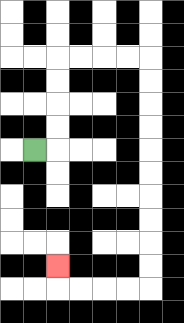{'start': '[1, 6]', 'end': '[2, 11]', 'path_directions': 'R,U,U,U,U,R,R,R,R,D,D,D,D,D,D,D,D,D,D,L,L,L,L,U', 'path_coordinates': '[[1, 6], [2, 6], [2, 5], [2, 4], [2, 3], [2, 2], [3, 2], [4, 2], [5, 2], [6, 2], [6, 3], [6, 4], [6, 5], [6, 6], [6, 7], [6, 8], [6, 9], [6, 10], [6, 11], [6, 12], [5, 12], [4, 12], [3, 12], [2, 12], [2, 11]]'}